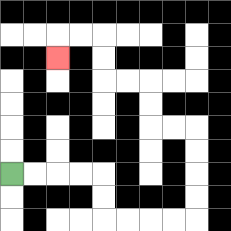{'start': '[0, 7]', 'end': '[2, 2]', 'path_directions': 'R,R,R,R,D,D,R,R,R,R,U,U,U,U,L,L,U,U,L,L,U,U,L,L,D', 'path_coordinates': '[[0, 7], [1, 7], [2, 7], [3, 7], [4, 7], [4, 8], [4, 9], [5, 9], [6, 9], [7, 9], [8, 9], [8, 8], [8, 7], [8, 6], [8, 5], [7, 5], [6, 5], [6, 4], [6, 3], [5, 3], [4, 3], [4, 2], [4, 1], [3, 1], [2, 1], [2, 2]]'}